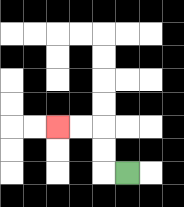{'start': '[5, 7]', 'end': '[2, 5]', 'path_directions': 'L,U,U,L,L', 'path_coordinates': '[[5, 7], [4, 7], [4, 6], [4, 5], [3, 5], [2, 5]]'}